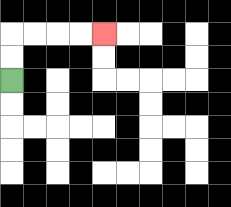{'start': '[0, 3]', 'end': '[4, 1]', 'path_directions': 'U,U,R,R,R,R', 'path_coordinates': '[[0, 3], [0, 2], [0, 1], [1, 1], [2, 1], [3, 1], [4, 1]]'}